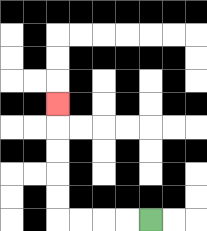{'start': '[6, 9]', 'end': '[2, 4]', 'path_directions': 'L,L,L,L,U,U,U,U,U', 'path_coordinates': '[[6, 9], [5, 9], [4, 9], [3, 9], [2, 9], [2, 8], [2, 7], [2, 6], [2, 5], [2, 4]]'}